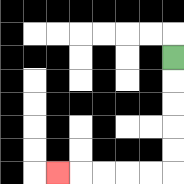{'start': '[7, 2]', 'end': '[2, 7]', 'path_directions': 'D,D,D,D,D,L,L,L,L,L', 'path_coordinates': '[[7, 2], [7, 3], [7, 4], [7, 5], [7, 6], [7, 7], [6, 7], [5, 7], [4, 7], [3, 7], [2, 7]]'}